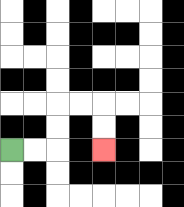{'start': '[0, 6]', 'end': '[4, 6]', 'path_directions': 'R,R,U,U,R,R,D,D', 'path_coordinates': '[[0, 6], [1, 6], [2, 6], [2, 5], [2, 4], [3, 4], [4, 4], [4, 5], [4, 6]]'}